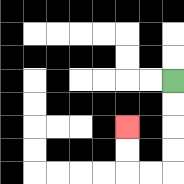{'start': '[7, 3]', 'end': '[5, 5]', 'path_directions': 'D,D,D,D,L,L,U,U', 'path_coordinates': '[[7, 3], [7, 4], [7, 5], [7, 6], [7, 7], [6, 7], [5, 7], [5, 6], [5, 5]]'}